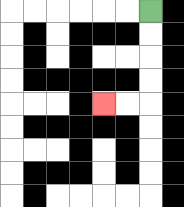{'start': '[6, 0]', 'end': '[4, 4]', 'path_directions': 'D,D,D,D,L,L', 'path_coordinates': '[[6, 0], [6, 1], [6, 2], [6, 3], [6, 4], [5, 4], [4, 4]]'}